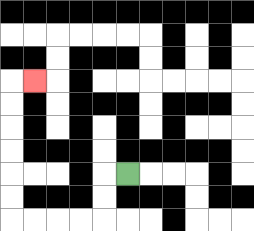{'start': '[5, 7]', 'end': '[1, 3]', 'path_directions': 'L,D,D,L,L,L,L,U,U,U,U,U,U,R', 'path_coordinates': '[[5, 7], [4, 7], [4, 8], [4, 9], [3, 9], [2, 9], [1, 9], [0, 9], [0, 8], [0, 7], [0, 6], [0, 5], [0, 4], [0, 3], [1, 3]]'}